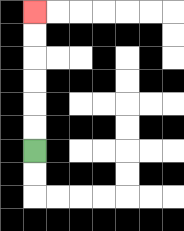{'start': '[1, 6]', 'end': '[1, 0]', 'path_directions': 'U,U,U,U,U,U', 'path_coordinates': '[[1, 6], [1, 5], [1, 4], [1, 3], [1, 2], [1, 1], [1, 0]]'}